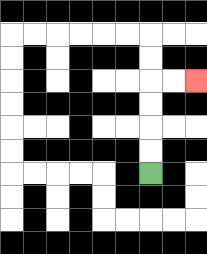{'start': '[6, 7]', 'end': '[8, 3]', 'path_directions': 'U,U,U,U,R,R', 'path_coordinates': '[[6, 7], [6, 6], [6, 5], [6, 4], [6, 3], [7, 3], [8, 3]]'}